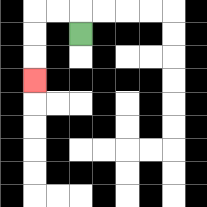{'start': '[3, 1]', 'end': '[1, 3]', 'path_directions': 'U,L,L,D,D,D', 'path_coordinates': '[[3, 1], [3, 0], [2, 0], [1, 0], [1, 1], [1, 2], [1, 3]]'}